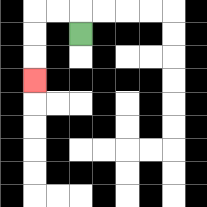{'start': '[3, 1]', 'end': '[1, 3]', 'path_directions': 'U,L,L,D,D,D', 'path_coordinates': '[[3, 1], [3, 0], [2, 0], [1, 0], [1, 1], [1, 2], [1, 3]]'}